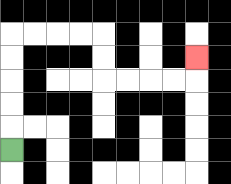{'start': '[0, 6]', 'end': '[8, 2]', 'path_directions': 'U,U,U,U,U,R,R,R,R,D,D,R,R,R,R,U', 'path_coordinates': '[[0, 6], [0, 5], [0, 4], [0, 3], [0, 2], [0, 1], [1, 1], [2, 1], [3, 1], [4, 1], [4, 2], [4, 3], [5, 3], [6, 3], [7, 3], [8, 3], [8, 2]]'}